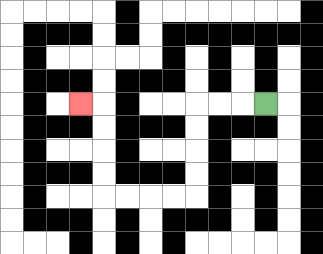{'start': '[11, 4]', 'end': '[3, 4]', 'path_directions': 'L,L,L,D,D,D,D,L,L,L,L,U,U,U,U,L', 'path_coordinates': '[[11, 4], [10, 4], [9, 4], [8, 4], [8, 5], [8, 6], [8, 7], [8, 8], [7, 8], [6, 8], [5, 8], [4, 8], [4, 7], [4, 6], [4, 5], [4, 4], [3, 4]]'}